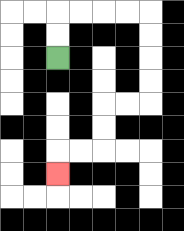{'start': '[2, 2]', 'end': '[2, 7]', 'path_directions': 'U,U,R,R,R,R,D,D,D,D,L,L,D,D,L,L,D', 'path_coordinates': '[[2, 2], [2, 1], [2, 0], [3, 0], [4, 0], [5, 0], [6, 0], [6, 1], [6, 2], [6, 3], [6, 4], [5, 4], [4, 4], [4, 5], [4, 6], [3, 6], [2, 6], [2, 7]]'}